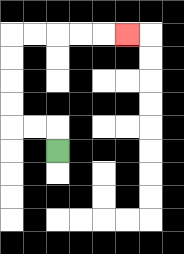{'start': '[2, 6]', 'end': '[5, 1]', 'path_directions': 'U,L,L,U,U,U,U,R,R,R,R,R', 'path_coordinates': '[[2, 6], [2, 5], [1, 5], [0, 5], [0, 4], [0, 3], [0, 2], [0, 1], [1, 1], [2, 1], [3, 1], [4, 1], [5, 1]]'}